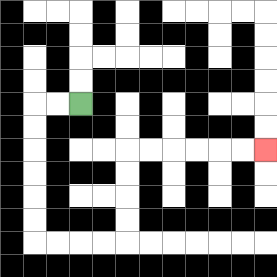{'start': '[3, 4]', 'end': '[11, 6]', 'path_directions': 'L,L,D,D,D,D,D,D,R,R,R,R,U,U,U,U,R,R,R,R,R,R', 'path_coordinates': '[[3, 4], [2, 4], [1, 4], [1, 5], [1, 6], [1, 7], [1, 8], [1, 9], [1, 10], [2, 10], [3, 10], [4, 10], [5, 10], [5, 9], [5, 8], [5, 7], [5, 6], [6, 6], [7, 6], [8, 6], [9, 6], [10, 6], [11, 6]]'}